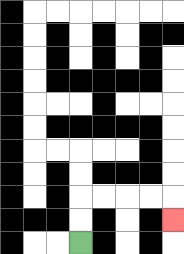{'start': '[3, 10]', 'end': '[7, 9]', 'path_directions': 'U,U,R,R,R,R,D', 'path_coordinates': '[[3, 10], [3, 9], [3, 8], [4, 8], [5, 8], [6, 8], [7, 8], [7, 9]]'}